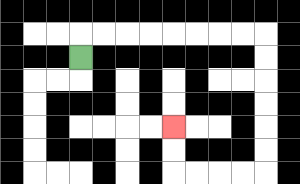{'start': '[3, 2]', 'end': '[7, 5]', 'path_directions': 'U,R,R,R,R,R,R,R,R,D,D,D,D,D,D,L,L,L,L,U,U', 'path_coordinates': '[[3, 2], [3, 1], [4, 1], [5, 1], [6, 1], [7, 1], [8, 1], [9, 1], [10, 1], [11, 1], [11, 2], [11, 3], [11, 4], [11, 5], [11, 6], [11, 7], [10, 7], [9, 7], [8, 7], [7, 7], [7, 6], [7, 5]]'}